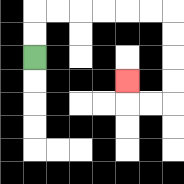{'start': '[1, 2]', 'end': '[5, 3]', 'path_directions': 'U,U,R,R,R,R,R,R,D,D,D,D,L,L,U', 'path_coordinates': '[[1, 2], [1, 1], [1, 0], [2, 0], [3, 0], [4, 0], [5, 0], [6, 0], [7, 0], [7, 1], [7, 2], [7, 3], [7, 4], [6, 4], [5, 4], [5, 3]]'}